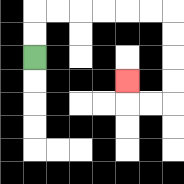{'start': '[1, 2]', 'end': '[5, 3]', 'path_directions': 'U,U,R,R,R,R,R,R,D,D,D,D,L,L,U', 'path_coordinates': '[[1, 2], [1, 1], [1, 0], [2, 0], [3, 0], [4, 0], [5, 0], [6, 0], [7, 0], [7, 1], [7, 2], [7, 3], [7, 4], [6, 4], [5, 4], [5, 3]]'}